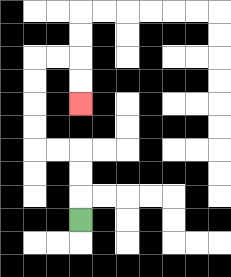{'start': '[3, 9]', 'end': '[3, 4]', 'path_directions': 'U,U,U,L,L,U,U,U,U,R,R,D,D', 'path_coordinates': '[[3, 9], [3, 8], [3, 7], [3, 6], [2, 6], [1, 6], [1, 5], [1, 4], [1, 3], [1, 2], [2, 2], [3, 2], [3, 3], [3, 4]]'}